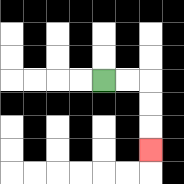{'start': '[4, 3]', 'end': '[6, 6]', 'path_directions': 'R,R,D,D,D', 'path_coordinates': '[[4, 3], [5, 3], [6, 3], [6, 4], [6, 5], [6, 6]]'}